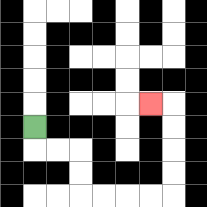{'start': '[1, 5]', 'end': '[6, 4]', 'path_directions': 'D,R,R,D,D,R,R,R,R,U,U,U,U,L', 'path_coordinates': '[[1, 5], [1, 6], [2, 6], [3, 6], [3, 7], [3, 8], [4, 8], [5, 8], [6, 8], [7, 8], [7, 7], [7, 6], [7, 5], [7, 4], [6, 4]]'}